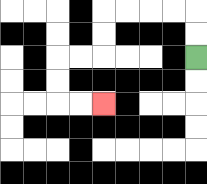{'start': '[8, 2]', 'end': '[4, 4]', 'path_directions': 'U,U,L,L,L,L,D,D,L,L,D,D,R,R', 'path_coordinates': '[[8, 2], [8, 1], [8, 0], [7, 0], [6, 0], [5, 0], [4, 0], [4, 1], [4, 2], [3, 2], [2, 2], [2, 3], [2, 4], [3, 4], [4, 4]]'}